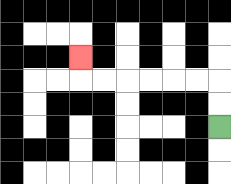{'start': '[9, 5]', 'end': '[3, 2]', 'path_directions': 'U,U,L,L,L,L,L,L,U', 'path_coordinates': '[[9, 5], [9, 4], [9, 3], [8, 3], [7, 3], [6, 3], [5, 3], [4, 3], [3, 3], [3, 2]]'}